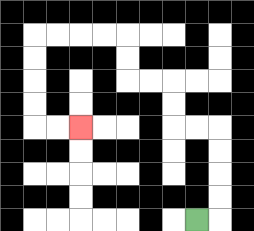{'start': '[8, 9]', 'end': '[3, 5]', 'path_directions': 'R,U,U,U,U,L,L,U,U,L,L,U,U,L,L,L,L,D,D,D,D,R,R', 'path_coordinates': '[[8, 9], [9, 9], [9, 8], [9, 7], [9, 6], [9, 5], [8, 5], [7, 5], [7, 4], [7, 3], [6, 3], [5, 3], [5, 2], [5, 1], [4, 1], [3, 1], [2, 1], [1, 1], [1, 2], [1, 3], [1, 4], [1, 5], [2, 5], [3, 5]]'}